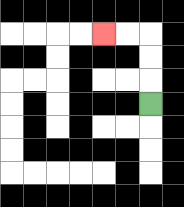{'start': '[6, 4]', 'end': '[4, 1]', 'path_directions': 'U,U,U,L,L', 'path_coordinates': '[[6, 4], [6, 3], [6, 2], [6, 1], [5, 1], [4, 1]]'}